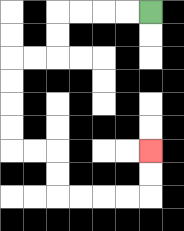{'start': '[6, 0]', 'end': '[6, 6]', 'path_directions': 'L,L,L,L,D,D,L,L,D,D,D,D,R,R,D,D,R,R,R,R,U,U', 'path_coordinates': '[[6, 0], [5, 0], [4, 0], [3, 0], [2, 0], [2, 1], [2, 2], [1, 2], [0, 2], [0, 3], [0, 4], [0, 5], [0, 6], [1, 6], [2, 6], [2, 7], [2, 8], [3, 8], [4, 8], [5, 8], [6, 8], [6, 7], [6, 6]]'}